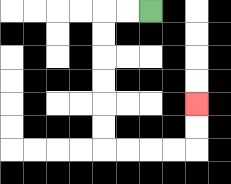{'start': '[6, 0]', 'end': '[8, 4]', 'path_directions': 'L,L,D,D,D,D,D,D,R,R,R,R,U,U', 'path_coordinates': '[[6, 0], [5, 0], [4, 0], [4, 1], [4, 2], [4, 3], [4, 4], [4, 5], [4, 6], [5, 6], [6, 6], [7, 6], [8, 6], [8, 5], [8, 4]]'}